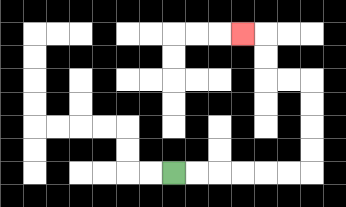{'start': '[7, 7]', 'end': '[10, 1]', 'path_directions': 'R,R,R,R,R,R,U,U,U,U,L,L,U,U,L', 'path_coordinates': '[[7, 7], [8, 7], [9, 7], [10, 7], [11, 7], [12, 7], [13, 7], [13, 6], [13, 5], [13, 4], [13, 3], [12, 3], [11, 3], [11, 2], [11, 1], [10, 1]]'}